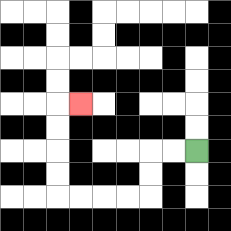{'start': '[8, 6]', 'end': '[3, 4]', 'path_directions': 'L,L,D,D,L,L,L,L,U,U,U,U,R', 'path_coordinates': '[[8, 6], [7, 6], [6, 6], [6, 7], [6, 8], [5, 8], [4, 8], [3, 8], [2, 8], [2, 7], [2, 6], [2, 5], [2, 4], [3, 4]]'}